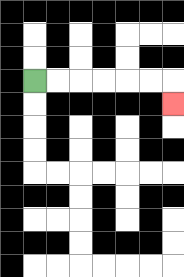{'start': '[1, 3]', 'end': '[7, 4]', 'path_directions': 'R,R,R,R,R,R,D', 'path_coordinates': '[[1, 3], [2, 3], [3, 3], [4, 3], [5, 3], [6, 3], [7, 3], [7, 4]]'}